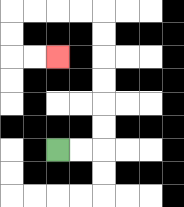{'start': '[2, 6]', 'end': '[2, 2]', 'path_directions': 'R,R,U,U,U,U,U,U,L,L,L,L,D,D,R,R', 'path_coordinates': '[[2, 6], [3, 6], [4, 6], [4, 5], [4, 4], [4, 3], [4, 2], [4, 1], [4, 0], [3, 0], [2, 0], [1, 0], [0, 0], [0, 1], [0, 2], [1, 2], [2, 2]]'}